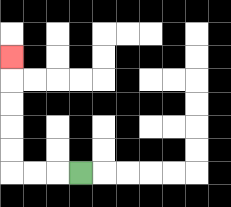{'start': '[3, 7]', 'end': '[0, 2]', 'path_directions': 'L,L,L,U,U,U,U,U', 'path_coordinates': '[[3, 7], [2, 7], [1, 7], [0, 7], [0, 6], [0, 5], [0, 4], [0, 3], [0, 2]]'}